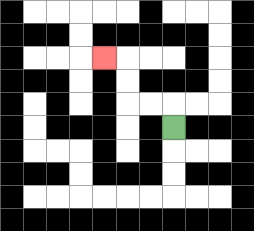{'start': '[7, 5]', 'end': '[4, 2]', 'path_directions': 'U,L,L,U,U,L', 'path_coordinates': '[[7, 5], [7, 4], [6, 4], [5, 4], [5, 3], [5, 2], [4, 2]]'}